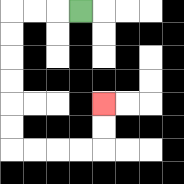{'start': '[3, 0]', 'end': '[4, 4]', 'path_directions': 'L,L,L,D,D,D,D,D,D,R,R,R,R,U,U', 'path_coordinates': '[[3, 0], [2, 0], [1, 0], [0, 0], [0, 1], [0, 2], [0, 3], [0, 4], [0, 5], [0, 6], [1, 6], [2, 6], [3, 6], [4, 6], [4, 5], [4, 4]]'}